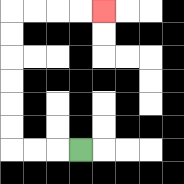{'start': '[3, 6]', 'end': '[4, 0]', 'path_directions': 'L,L,L,U,U,U,U,U,U,R,R,R,R', 'path_coordinates': '[[3, 6], [2, 6], [1, 6], [0, 6], [0, 5], [0, 4], [0, 3], [0, 2], [0, 1], [0, 0], [1, 0], [2, 0], [3, 0], [4, 0]]'}